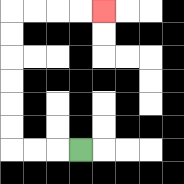{'start': '[3, 6]', 'end': '[4, 0]', 'path_directions': 'L,L,L,U,U,U,U,U,U,R,R,R,R', 'path_coordinates': '[[3, 6], [2, 6], [1, 6], [0, 6], [0, 5], [0, 4], [0, 3], [0, 2], [0, 1], [0, 0], [1, 0], [2, 0], [3, 0], [4, 0]]'}